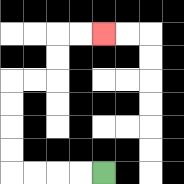{'start': '[4, 7]', 'end': '[4, 1]', 'path_directions': 'L,L,L,L,U,U,U,U,R,R,U,U,R,R', 'path_coordinates': '[[4, 7], [3, 7], [2, 7], [1, 7], [0, 7], [0, 6], [0, 5], [0, 4], [0, 3], [1, 3], [2, 3], [2, 2], [2, 1], [3, 1], [4, 1]]'}